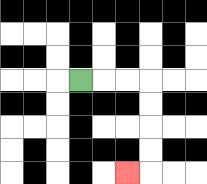{'start': '[3, 3]', 'end': '[5, 7]', 'path_directions': 'R,R,R,D,D,D,D,L', 'path_coordinates': '[[3, 3], [4, 3], [5, 3], [6, 3], [6, 4], [6, 5], [6, 6], [6, 7], [5, 7]]'}